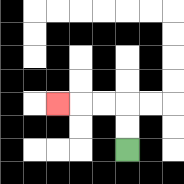{'start': '[5, 6]', 'end': '[2, 4]', 'path_directions': 'U,U,L,L,L', 'path_coordinates': '[[5, 6], [5, 5], [5, 4], [4, 4], [3, 4], [2, 4]]'}